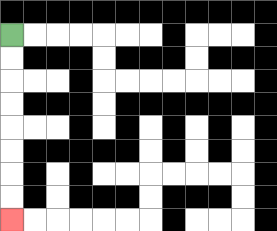{'start': '[0, 1]', 'end': '[0, 9]', 'path_directions': 'D,D,D,D,D,D,D,D', 'path_coordinates': '[[0, 1], [0, 2], [0, 3], [0, 4], [0, 5], [0, 6], [0, 7], [0, 8], [0, 9]]'}